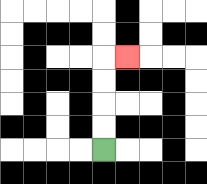{'start': '[4, 6]', 'end': '[5, 2]', 'path_directions': 'U,U,U,U,R', 'path_coordinates': '[[4, 6], [4, 5], [4, 4], [4, 3], [4, 2], [5, 2]]'}